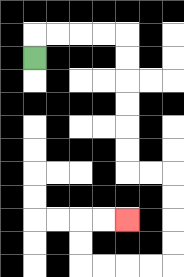{'start': '[1, 2]', 'end': '[5, 9]', 'path_directions': 'U,R,R,R,R,D,D,D,D,D,D,R,R,D,D,D,D,L,L,L,L,U,U,R,R', 'path_coordinates': '[[1, 2], [1, 1], [2, 1], [3, 1], [4, 1], [5, 1], [5, 2], [5, 3], [5, 4], [5, 5], [5, 6], [5, 7], [6, 7], [7, 7], [7, 8], [7, 9], [7, 10], [7, 11], [6, 11], [5, 11], [4, 11], [3, 11], [3, 10], [3, 9], [4, 9], [5, 9]]'}